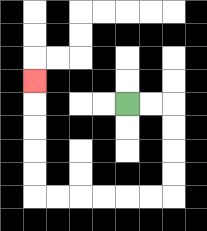{'start': '[5, 4]', 'end': '[1, 3]', 'path_directions': 'R,R,D,D,D,D,L,L,L,L,L,L,U,U,U,U,U', 'path_coordinates': '[[5, 4], [6, 4], [7, 4], [7, 5], [7, 6], [7, 7], [7, 8], [6, 8], [5, 8], [4, 8], [3, 8], [2, 8], [1, 8], [1, 7], [1, 6], [1, 5], [1, 4], [1, 3]]'}